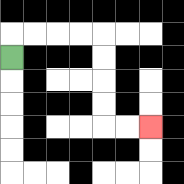{'start': '[0, 2]', 'end': '[6, 5]', 'path_directions': 'U,R,R,R,R,D,D,D,D,R,R', 'path_coordinates': '[[0, 2], [0, 1], [1, 1], [2, 1], [3, 1], [4, 1], [4, 2], [4, 3], [4, 4], [4, 5], [5, 5], [6, 5]]'}